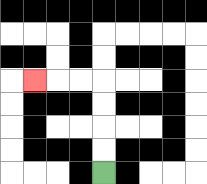{'start': '[4, 7]', 'end': '[1, 3]', 'path_directions': 'U,U,U,U,L,L,L', 'path_coordinates': '[[4, 7], [4, 6], [4, 5], [4, 4], [4, 3], [3, 3], [2, 3], [1, 3]]'}